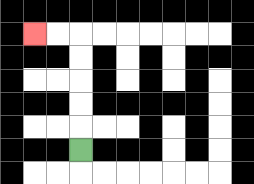{'start': '[3, 6]', 'end': '[1, 1]', 'path_directions': 'U,U,U,U,U,L,L', 'path_coordinates': '[[3, 6], [3, 5], [3, 4], [3, 3], [3, 2], [3, 1], [2, 1], [1, 1]]'}